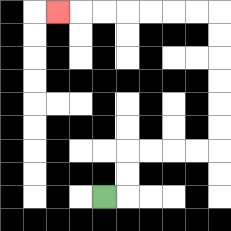{'start': '[4, 8]', 'end': '[2, 0]', 'path_directions': 'R,U,U,R,R,R,R,U,U,U,U,U,U,L,L,L,L,L,L,L', 'path_coordinates': '[[4, 8], [5, 8], [5, 7], [5, 6], [6, 6], [7, 6], [8, 6], [9, 6], [9, 5], [9, 4], [9, 3], [9, 2], [9, 1], [9, 0], [8, 0], [7, 0], [6, 0], [5, 0], [4, 0], [3, 0], [2, 0]]'}